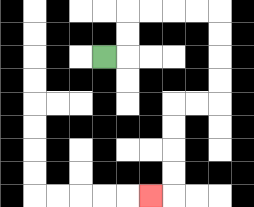{'start': '[4, 2]', 'end': '[6, 8]', 'path_directions': 'R,U,U,R,R,R,R,D,D,D,D,L,L,D,D,D,D,L', 'path_coordinates': '[[4, 2], [5, 2], [5, 1], [5, 0], [6, 0], [7, 0], [8, 0], [9, 0], [9, 1], [9, 2], [9, 3], [9, 4], [8, 4], [7, 4], [7, 5], [7, 6], [7, 7], [7, 8], [6, 8]]'}